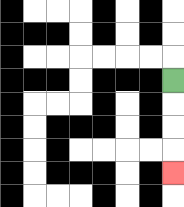{'start': '[7, 3]', 'end': '[7, 7]', 'path_directions': 'D,D,D,D', 'path_coordinates': '[[7, 3], [7, 4], [7, 5], [7, 6], [7, 7]]'}